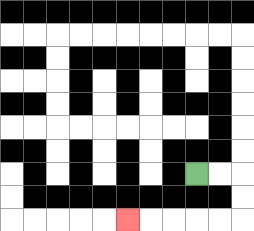{'start': '[8, 7]', 'end': '[5, 9]', 'path_directions': 'R,R,D,D,L,L,L,L,L', 'path_coordinates': '[[8, 7], [9, 7], [10, 7], [10, 8], [10, 9], [9, 9], [8, 9], [7, 9], [6, 9], [5, 9]]'}